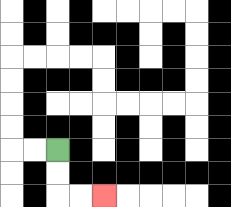{'start': '[2, 6]', 'end': '[4, 8]', 'path_directions': 'D,D,R,R', 'path_coordinates': '[[2, 6], [2, 7], [2, 8], [3, 8], [4, 8]]'}